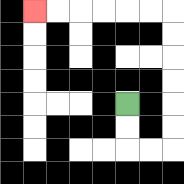{'start': '[5, 4]', 'end': '[1, 0]', 'path_directions': 'D,D,R,R,U,U,U,U,U,U,L,L,L,L,L,L', 'path_coordinates': '[[5, 4], [5, 5], [5, 6], [6, 6], [7, 6], [7, 5], [7, 4], [7, 3], [7, 2], [7, 1], [7, 0], [6, 0], [5, 0], [4, 0], [3, 0], [2, 0], [1, 0]]'}